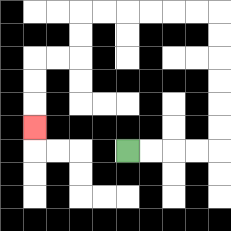{'start': '[5, 6]', 'end': '[1, 5]', 'path_directions': 'R,R,R,R,U,U,U,U,U,U,L,L,L,L,L,L,D,D,L,L,D,D,D', 'path_coordinates': '[[5, 6], [6, 6], [7, 6], [8, 6], [9, 6], [9, 5], [9, 4], [9, 3], [9, 2], [9, 1], [9, 0], [8, 0], [7, 0], [6, 0], [5, 0], [4, 0], [3, 0], [3, 1], [3, 2], [2, 2], [1, 2], [1, 3], [1, 4], [1, 5]]'}